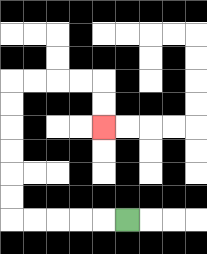{'start': '[5, 9]', 'end': '[4, 5]', 'path_directions': 'L,L,L,L,L,U,U,U,U,U,U,R,R,R,R,D,D', 'path_coordinates': '[[5, 9], [4, 9], [3, 9], [2, 9], [1, 9], [0, 9], [0, 8], [0, 7], [0, 6], [0, 5], [0, 4], [0, 3], [1, 3], [2, 3], [3, 3], [4, 3], [4, 4], [4, 5]]'}